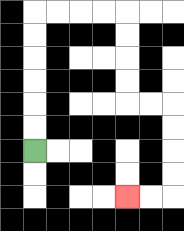{'start': '[1, 6]', 'end': '[5, 8]', 'path_directions': 'U,U,U,U,U,U,R,R,R,R,D,D,D,D,R,R,D,D,D,D,L,L', 'path_coordinates': '[[1, 6], [1, 5], [1, 4], [1, 3], [1, 2], [1, 1], [1, 0], [2, 0], [3, 0], [4, 0], [5, 0], [5, 1], [5, 2], [5, 3], [5, 4], [6, 4], [7, 4], [7, 5], [7, 6], [7, 7], [7, 8], [6, 8], [5, 8]]'}